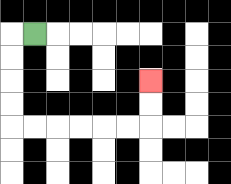{'start': '[1, 1]', 'end': '[6, 3]', 'path_directions': 'L,D,D,D,D,R,R,R,R,R,R,U,U', 'path_coordinates': '[[1, 1], [0, 1], [0, 2], [0, 3], [0, 4], [0, 5], [1, 5], [2, 5], [3, 5], [4, 5], [5, 5], [6, 5], [6, 4], [6, 3]]'}